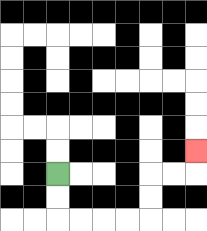{'start': '[2, 7]', 'end': '[8, 6]', 'path_directions': 'D,D,R,R,R,R,U,U,R,R,U', 'path_coordinates': '[[2, 7], [2, 8], [2, 9], [3, 9], [4, 9], [5, 9], [6, 9], [6, 8], [6, 7], [7, 7], [8, 7], [8, 6]]'}